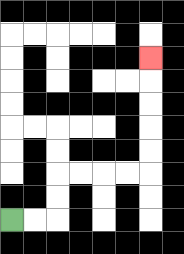{'start': '[0, 9]', 'end': '[6, 2]', 'path_directions': 'R,R,U,U,R,R,R,R,U,U,U,U,U', 'path_coordinates': '[[0, 9], [1, 9], [2, 9], [2, 8], [2, 7], [3, 7], [4, 7], [5, 7], [6, 7], [6, 6], [6, 5], [6, 4], [6, 3], [6, 2]]'}